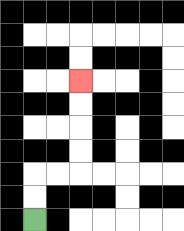{'start': '[1, 9]', 'end': '[3, 3]', 'path_directions': 'U,U,R,R,U,U,U,U', 'path_coordinates': '[[1, 9], [1, 8], [1, 7], [2, 7], [3, 7], [3, 6], [3, 5], [3, 4], [3, 3]]'}